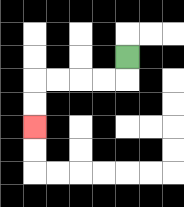{'start': '[5, 2]', 'end': '[1, 5]', 'path_directions': 'D,L,L,L,L,D,D', 'path_coordinates': '[[5, 2], [5, 3], [4, 3], [3, 3], [2, 3], [1, 3], [1, 4], [1, 5]]'}